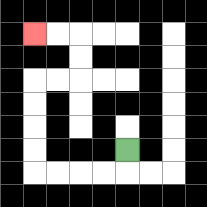{'start': '[5, 6]', 'end': '[1, 1]', 'path_directions': 'D,L,L,L,L,U,U,U,U,R,R,U,U,L,L', 'path_coordinates': '[[5, 6], [5, 7], [4, 7], [3, 7], [2, 7], [1, 7], [1, 6], [1, 5], [1, 4], [1, 3], [2, 3], [3, 3], [3, 2], [3, 1], [2, 1], [1, 1]]'}